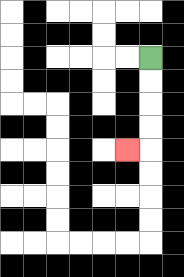{'start': '[6, 2]', 'end': '[5, 6]', 'path_directions': 'D,D,D,D,L', 'path_coordinates': '[[6, 2], [6, 3], [6, 4], [6, 5], [6, 6], [5, 6]]'}